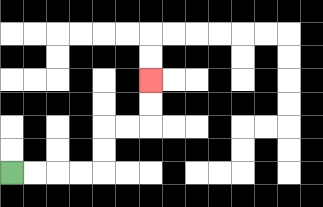{'start': '[0, 7]', 'end': '[6, 3]', 'path_directions': 'R,R,R,R,U,U,R,R,U,U', 'path_coordinates': '[[0, 7], [1, 7], [2, 7], [3, 7], [4, 7], [4, 6], [4, 5], [5, 5], [6, 5], [6, 4], [6, 3]]'}